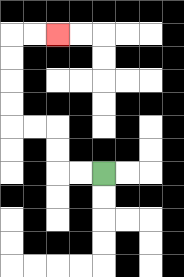{'start': '[4, 7]', 'end': '[2, 1]', 'path_directions': 'L,L,U,U,L,L,U,U,U,U,R,R', 'path_coordinates': '[[4, 7], [3, 7], [2, 7], [2, 6], [2, 5], [1, 5], [0, 5], [0, 4], [0, 3], [0, 2], [0, 1], [1, 1], [2, 1]]'}